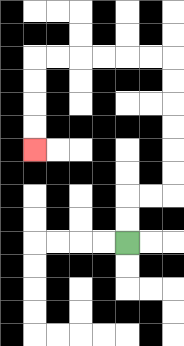{'start': '[5, 10]', 'end': '[1, 6]', 'path_directions': 'U,U,R,R,U,U,U,U,U,U,L,L,L,L,L,L,D,D,D,D', 'path_coordinates': '[[5, 10], [5, 9], [5, 8], [6, 8], [7, 8], [7, 7], [7, 6], [7, 5], [7, 4], [7, 3], [7, 2], [6, 2], [5, 2], [4, 2], [3, 2], [2, 2], [1, 2], [1, 3], [1, 4], [1, 5], [1, 6]]'}